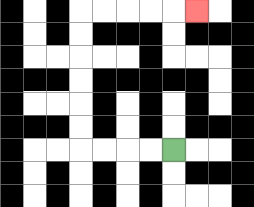{'start': '[7, 6]', 'end': '[8, 0]', 'path_directions': 'L,L,L,L,U,U,U,U,U,U,R,R,R,R,R', 'path_coordinates': '[[7, 6], [6, 6], [5, 6], [4, 6], [3, 6], [3, 5], [3, 4], [3, 3], [3, 2], [3, 1], [3, 0], [4, 0], [5, 0], [6, 0], [7, 0], [8, 0]]'}